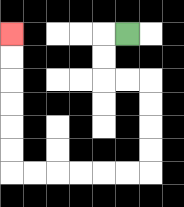{'start': '[5, 1]', 'end': '[0, 1]', 'path_directions': 'L,D,D,R,R,D,D,D,D,L,L,L,L,L,L,U,U,U,U,U,U', 'path_coordinates': '[[5, 1], [4, 1], [4, 2], [4, 3], [5, 3], [6, 3], [6, 4], [6, 5], [6, 6], [6, 7], [5, 7], [4, 7], [3, 7], [2, 7], [1, 7], [0, 7], [0, 6], [0, 5], [0, 4], [0, 3], [0, 2], [0, 1]]'}